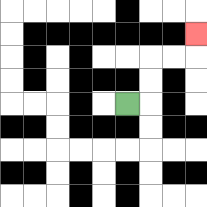{'start': '[5, 4]', 'end': '[8, 1]', 'path_directions': 'R,U,U,R,R,U', 'path_coordinates': '[[5, 4], [6, 4], [6, 3], [6, 2], [7, 2], [8, 2], [8, 1]]'}